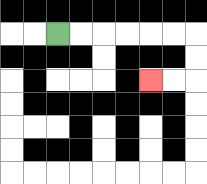{'start': '[2, 1]', 'end': '[6, 3]', 'path_directions': 'R,R,R,R,R,R,D,D,L,L', 'path_coordinates': '[[2, 1], [3, 1], [4, 1], [5, 1], [6, 1], [7, 1], [8, 1], [8, 2], [8, 3], [7, 3], [6, 3]]'}